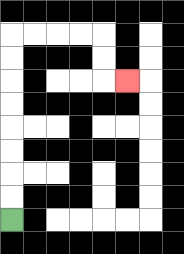{'start': '[0, 9]', 'end': '[5, 3]', 'path_directions': 'U,U,U,U,U,U,U,U,R,R,R,R,D,D,R', 'path_coordinates': '[[0, 9], [0, 8], [0, 7], [0, 6], [0, 5], [0, 4], [0, 3], [0, 2], [0, 1], [1, 1], [2, 1], [3, 1], [4, 1], [4, 2], [4, 3], [5, 3]]'}